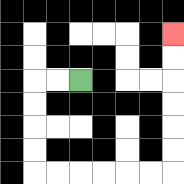{'start': '[3, 3]', 'end': '[7, 1]', 'path_directions': 'L,L,D,D,D,D,R,R,R,R,R,R,U,U,U,U,U,U', 'path_coordinates': '[[3, 3], [2, 3], [1, 3], [1, 4], [1, 5], [1, 6], [1, 7], [2, 7], [3, 7], [4, 7], [5, 7], [6, 7], [7, 7], [7, 6], [7, 5], [7, 4], [7, 3], [7, 2], [7, 1]]'}